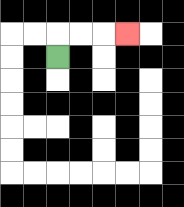{'start': '[2, 2]', 'end': '[5, 1]', 'path_directions': 'U,R,R,R', 'path_coordinates': '[[2, 2], [2, 1], [3, 1], [4, 1], [5, 1]]'}